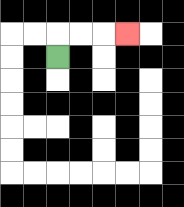{'start': '[2, 2]', 'end': '[5, 1]', 'path_directions': 'U,R,R,R', 'path_coordinates': '[[2, 2], [2, 1], [3, 1], [4, 1], [5, 1]]'}